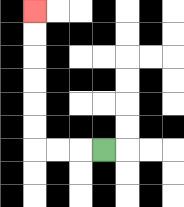{'start': '[4, 6]', 'end': '[1, 0]', 'path_directions': 'L,L,L,U,U,U,U,U,U', 'path_coordinates': '[[4, 6], [3, 6], [2, 6], [1, 6], [1, 5], [1, 4], [1, 3], [1, 2], [1, 1], [1, 0]]'}